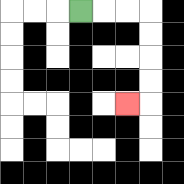{'start': '[3, 0]', 'end': '[5, 4]', 'path_directions': 'R,R,R,D,D,D,D,L', 'path_coordinates': '[[3, 0], [4, 0], [5, 0], [6, 0], [6, 1], [6, 2], [6, 3], [6, 4], [5, 4]]'}